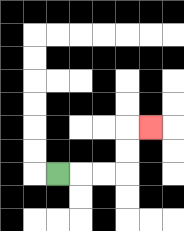{'start': '[2, 7]', 'end': '[6, 5]', 'path_directions': 'R,R,R,U,U,R', 'path_coordinates': '[[2, 7], [3, 7], [4, 7], [5, 7], [5, 6], [5, 5], [6, 5]]'}